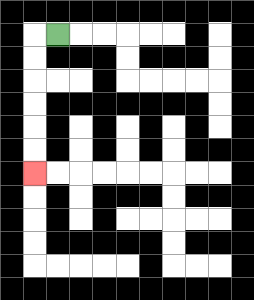{'start': '[2, 1]', 'end': '[1, 7]', 'path_directions': 'L,D,D,D,D,D,D', 'path_coordinates': '[[2, 1], [1, 1], [1, 2], [1, 3], [1, 4], [1, 5], [1, 6], [1, 7]]'}